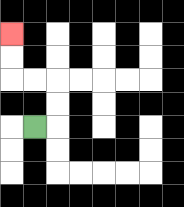{'start': '[1, 5]', 'end': '[0, 1]', 'path_directions': 'R,U,U,L,L,U,U', 'path_coordinates': '[[1, 5], [2, 5], [2, 4], [2, 3], [1, 3], [0, 3], [0, 2], [0, 1]]'}